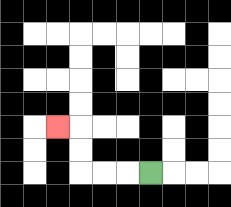{'start': '[6, 7]', 'end': '[2, 5]', 'path_directions': 'L,L,L,U,U,L', 'path_coordinates': '[[6, 7], [5, 7], [4, 7], [3, 7], [3, 6], [3, 5], [2, 5]]'}